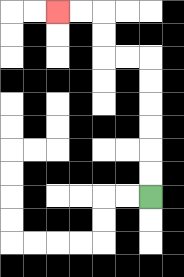{'start': '[6, 8]', 'end': '[2, 0]', 'path_directions': 'U,U,U,U,U,U,L,L,U,U,L,L', 'path_coordinates': '[[6, 8], [6, 7], [6, 6], [6, 5], [6, 4], [6, 3], [6, 2], [5, 2], [4, 2], [4, 1], [4, 0], [3, 0], [2, 0]]'}